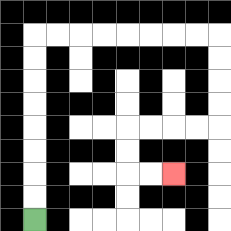{'start': '[1, 9]', 'end': '[7, 7]', 'path_directions': 'U,U,U,U,U,U,U,U,R,R,R,R,R,R,R,R,D,D,D,D,L,L,L,L,D,D,R,R', 'path_coordinates': '[[1, 9], [1, 8], [1, 7], [1, 6], [1, 5], [1, 4], [1, 3], [1, 2], [1, 1], [2, 1], [3, 1], [4, 1], [5, 1], [6, 1], [7, 1], [8, 1], [9, 1], [9, 2], [9, 3], [9, 4], [9, 5], [8, 5], [7, 5], [6, 5], [5, 5], [5, 6], [5, 7], [6, 7], [7, 7]]'}